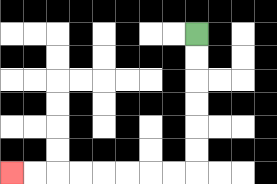{'start': '[8, 1]', 'end': '[0, 7]', 'path_directions': 'D,D,D,D,D,D,L,L,L,L,L,L,L,L', 'path_coordinates': '[[8, 1], [8, 2], [8, 3], [8, 4], [8, 5], [8, 6], [8, 7], [7, 7], [6, 7], [5, 7], [4, 7], [3, 7], [2, 7], [1, 7], [0, 7]]'}